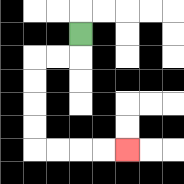{'start': '[3, 1]', 'end': '[5, 6]', 'path_directions': 'D,L,L,D,D,D,D,R,R,R,R', 'path_coordinates': '[[3, 1], [3, 2], [2, 2], [1, 2], [1, 3], [1, 4], [1, 5], [1, 6], [2, 6], [3, 6], [4, 6], [5, 6]]'}